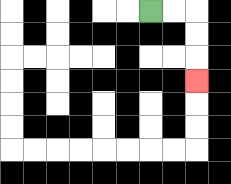{'start': '[6, 0]', 'end': '[8, 3]', 'path_directions': 'R,R,D,D,D', 'path_coordinates': '[[6, 0], [7, 0], [8, 0], [8, 1], [8, 2], [8, 3]]'}